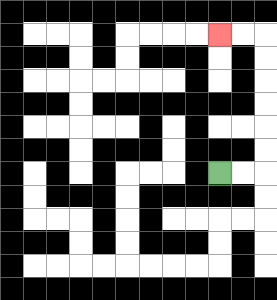{'start': '[9, 7]', 'end': '[9, 1]', 'path_directions': 'R,R,U,U,U,U,U,U,L,L', 'path_coordinates': '[[9, 7], [10, 7], [11, 7], [11, 6], [11, 5], [11, 4], [11, 3], [11, 2], [11, 1], [10, 1], [9, 1]]'}